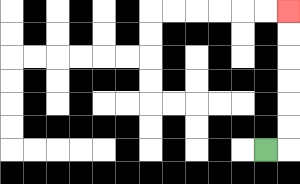{'start': '[11, 6]', 'end': '[12, 0]', 'path_directions': 'R,U,U,U,U,U,U', 'path_coordinates': '[[11, 6], [12, 6], [12, 5], [12, 4], [12, 3], [12, 2], [12, 1], [12, 0]]'}